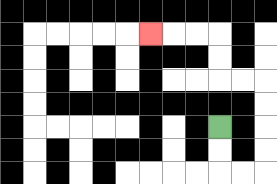{'start': '[9, 5]', 'end': '[6, 1]', 'path_directions': 'D,D,R,R,U,U,U,U,L,L,U,U,L,L,L', 'path_coordinates': '[[9, 5], [9, 6], [9, 7], [10, 7], [11, 7], [11, 6], [11, 5], [11, 4], [11, 3], [10, 3], [9, 3], [9, 2], [9, 1], [8, 1], [7, 1], [6, 1]]'}